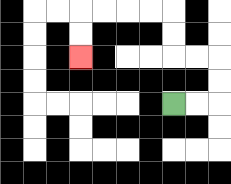{'start': '[7, 4]', 'end': '[3, 2]', 'path_directions': 'R,R,U,U,L,L,U,U,L,L,L,L,D,D', 'path_coordinates': '[[7, 4], [8, 4], [9, 4], [9, 3], [9, 2], [8, 2], [7, 2], [7, 1], [7, 0], [6, 0], [5, 0], [4, 0], [3, 0], [3, 1], [3, 2]]'}